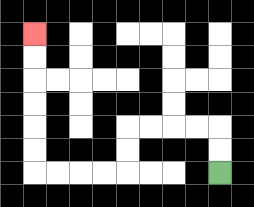{'start': '[9, 7]', 'end': '[1, 1]', 'path_directions': 'U,U,L,L,L,L,D,D,L,L,L,L,U,U,U,U,U,U', 'path_coordinates': '[[9, 7], [9, 6], [9, 5], [8, 5], [7, 5], [6, 5], [5, 5], [5, 6], [5, 7], [4, 7], [3, 7], [2, 7], [1, 7], [1, 6], [1, 5], [1, 4], [1, 3], [1, 2], [1, 1]]'}